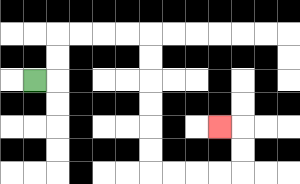{'start': '[1, 3]', 'end': '[9, 5]', 'path_directions': 'R,U,U,R,R,R,R,D,D,D,D,D,D,R,R,R,R,U,U,L', 'path_coordinates': '[[1, 3], [2, 3], [2, 2], [2, 1], [3, 1], [4, 1], [5, 1], [6, 1], [6, 2], [6, 3], [6, 4], [6, 5], [6, 6], [6, 7], [7, 7], [8, 7], [9, 7], [10, 7], [10, 6], [10, 5], [9, 5]]'}